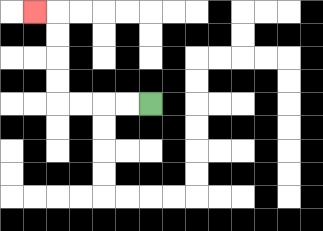{'start': '[6, 4]', 'end': '[1, 0]', 'path_directions': 'L,L,L,L,U,U,U,U,L', 'path_coordinates': '[[6, 4], [5, 4], [4, 4], [3, 4], [2, 4], [2, 3], [2, 2], [2, 1], [2, 0], [1, 0]]'}